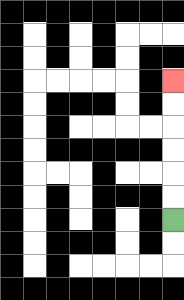{'start': '[7, 9]', 'end': '[7, 3]', 'path_directions': 'U,U,U,U,U,U', 'path_coordinates': '[[7, 9], [7, 8], [7, 7], [7, 6], [7, 5], [7, 4], [7, 3]]'}